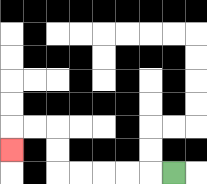{'start': '[7, 7]', 'end': '[0, 6]', 'path_directions': 'L,L,L,L,L,U,U,L,L,D', 'path_coordinates': '[[7, 7], [6, 7], [5, 7], [4, 7], [3, 7], [2, 7], [2, 6], [2, 5], [1, 5], [0, 5], [0, 6]]'}